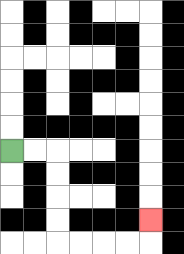{'start': '[0, 6]', 'end': '[6, 9]', 'path_directions': 'R,R,D,D,D,D,R,R,R,R,U', 'path_coordinates': '[[0, 6], [1, 6], [2, 6], [2, 7], [2, 8], [2, 9], [2, 10], [3, 10], [4, 10], [5, 10], [6, 10], [6, 9]]'}